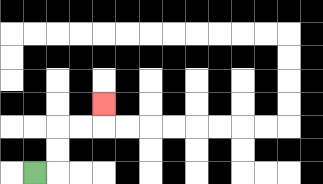{'start': '[1, 7]', 'end': '[4, 4]', 'path_directions': 'R,U,U,R,R,U', 'path_coordinates': '[[1, 7], [2, 7], [2, 6], [2, 5], [3, 5], [4, 5], [4, 4]]'}